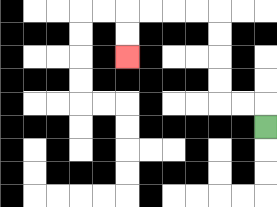{'start': '[11, 5]', 'end': '[5, 2]', 'path_directions': 'U,L,L,U,U,U,U,L,L,L,L,D,D', 'path_coordinates': '[[11, 5], [11, 4], [10, 4], [9, 4], [9, 3], [9, 2], [9, 1], [9, 0], [8, 0], [7, 0], [6, 0], [5, 0], [5, 1], [5, 2]]'}